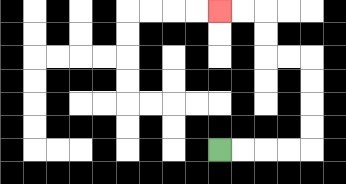{'start': '[9, 6]', 'end': '[9, 0]', 'path_directions': 'R,R,R,R,U,U,U,U,L,L,U,U,L,L', 'path_coordinates': '[[9, 6], [10, 6], [11, 6], [12, 6], [13, 6], [13, 5], [13, 4], [13, 3], [13, 2], [12, 2], [11, 2], [11, 1], [11, 0], [10, 0], [9, 0]]'}